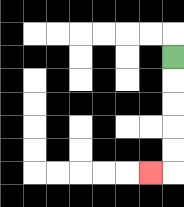{'start': '[7, 2]', 'end': '[6, 7]', 'path_directions': 'D,D,D,D,D,L', 'path_coordinates': '[[7, 2], [7, 3], [7, 4], [7, 5], [7, 6], [7, 7], [6, 7]]'}